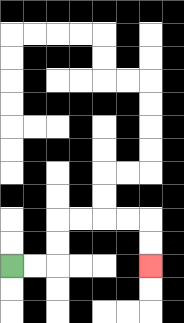{'start': '[0, 11]', 'end': '[6, 11]', 'path_directions': 'R,R,U,U,R,R,R,R,D,D', 'path_coordinates': '[[0, 11], [1, 11], [2, 11], [2, 10], [2, 9], [3, 9], [4, 9], [5, 9], [6, 9], [6, 10], [6, 11]]'}